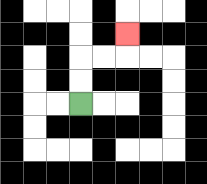{'start': '[3, 4]', 'end': '[5, 1]', 'path_directions': 'U,U,R,R,U', 'path_coordinates': '[[3, 4], [3, 3], [3, 2], [4, 2], [5, 2], [5, 1]]'}